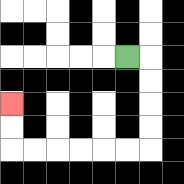{'start': '[5, 2]', 'end': '[0, 4]', 'path_directions': 'R,D,D,D,D,L,L,L,L,L,L,U,U', 'path_coordinates': '[[5, 2], [6, 2], [6, 3], [6, 4], [6, 5], [6, 6], [5, 6], [4, 6], [3, 6], [2, 6], [1, 6], [0, 6], [0, 5], [0, 4]]'}